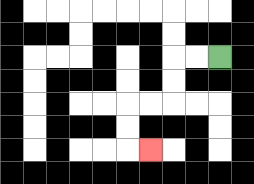{'start': '[9, 2]', 'end': '[6, 6]', 'path_directions': 'L,L,D,D,L,L,D,D,R', 'path_coordinates': '[[9, 2], [8, 2], [7, 2], [7, 3], [7, 4], [6, 4], [5, 4], [5, 5], [5, 6], [6, 6]]'}